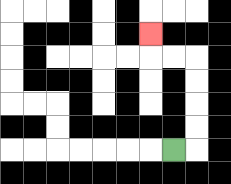{'start': '[7, 6]', 'end': '[6, 1]', 'path_directions': 'R,U,U,U,U,L,L,U', 'path_coordinates': '[[7, 6], [8, 6], [8, 5], [8, 4], [8, 3], [8, 2], [7, 2], [6, 2], [6, 1]]'}